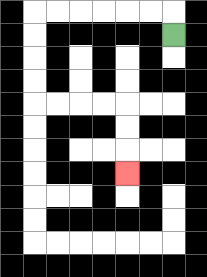{'start': '[7, 1]', 'end': '[5, 7]', 'path_directions': 'U,L,L,L,L,L,L,D,D,D,D,R,R,R,R,D,D,D', 'path_coordinates': '[[7, 1], [7, 0], [6, 0], [5, 0], [4, 0], [3, 0], [2, 0], [1, 0], [1, 1], [1, 2], [1, 3], [1, 4], [2, 4], [3, 4], [4, 4], [5, 4], [5, 5], [5, 6], [5, 7]]'}